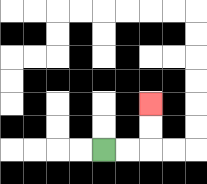{'start': '[4, 6]', 'end': '[6, 4]', 'path_directions': 'R,R,U,U', 'path_coordinates': '[[4, 6], [5, 6], [6, 6], [6, 5], [6, 4]]'}